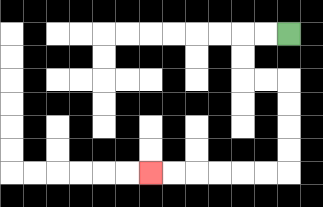{'start': '[12, 1]', 'end': '[6, 7]', 'path_directions': 'L,L,D,D,R,R,D,D,D,D,L,L,L,L,L,L', 'path_coordinates': '[[12, 1], [11, 1], [10, 1], [10, 2], [10, 3], [11, 3], [12, 3], [12, 4], [12, 5], [12, 6], [12, 7], [11, 7], [10, 7], [9, 7], [8, 7], [7, 7], [6, 7]]'}